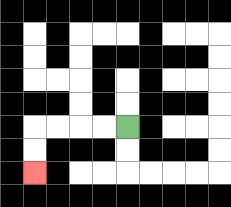{'start': '[5, 5]', 'end': '[1, 7]', 'path_directions': 'L,L,L,L,D,D', 'path_coordinates': '[[5, 5], [4, 5], [3, 5], [2, 5], [1, 5], [1, 6], [1, 7]]'}